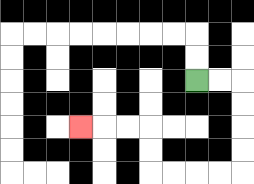{'start': '[8, 3]', 'end': '[3, 5]', 'path_directions': 'R,R,D,D,D,D,L,L,L,L,U,U,L,L,L', 'path_coordinates': '[[8, 3], [9, 3], [10, 3], [10, 4], [10, 5], [10, 6], [10, 7], [9, 7], [8, 7], [7, 7], [6, 7], [6, 6], [6, 5], [5, 5], [4, 5], [3, 5]]'}